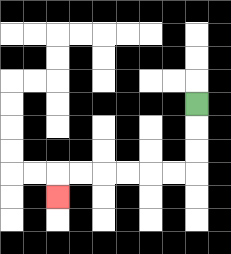{'start': '[8, 4]', 'end': '[2, 8]', 'path_directions': 'D,D,D,L,L,L,L,L,L,D', 'path_coordinates': '[[8, 4], [8, 5], [8, 6], [8, 7], [7, 7], [6, 7], [5, 7], [4, 7], [3, 7], [2, 7], [2, 8]]'}